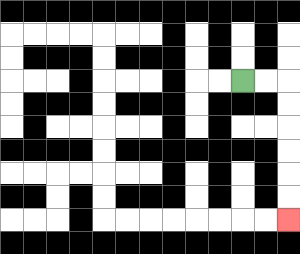{'start': '[10, 3]', 'end': '[12, 9]', 'path_directions': 'R,R,D,D,D,D,D,D', 'path_coordinates': '[[10, 3], [11, 3], [12, 3], [12, 4], [12, 5], [12, 6], [12, 7], [12, 8], [12, 9]]'}